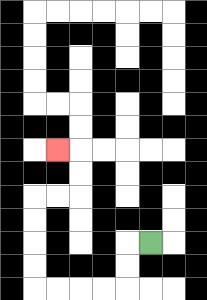{'start': '[6, 10]', 'end': '[2, 6]', 'path_directions': 'L,D,D,L,L,L,L,U,U,U,U,R,R,U,U,L', 'path_coordinates': '[[6, 10], [5, 10], [5, 11], [5, 12], [4, 12], [3, 12], [2, 12], [1, 12], [1, 11], [1, 10], [1, 9], [1, 8], [2, 8], [3, 8], [3, 7], [3, 6], [2, 6]]'}